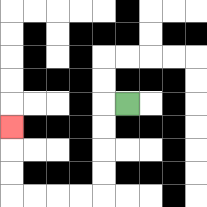{'start': '[5, 4]', 'end': '[0, 5]', 'path_directions': 'L,D,D,D,D,L,L,L,L,U,U,U', 'path_coordinates': '[[5, 4], [4, 4], [4, 5], [4, 6], [4, 7], [4, 8], [3, 8], [2, 8], [1, 8], [0, 8], [0, 7], [0, 6], [0, 5]]'}